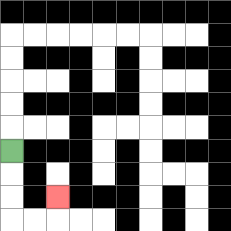{'start': '[0, 6]', 'end': '[2, 8]', 'path_directions': 'D,D,D,R,R,U', 'path_coordinates': '[[0, 6], [0, 7], [0, 8], [0, 9], [1, 9], [2, 9], [2, 8]]'}